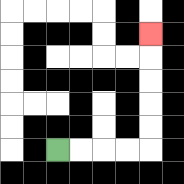{'start': '[2, 6]', 'end': '[6, 1]', 'path_directions': 'R,R,R,R,U,U,U,U,U', 'path_coordinates': '[[2, 6], [3, 6], [4, 6], [5, 6], [6, 6], [6, 5], [6, 4], [6, 3], [6, 2], [6, 1]]'}